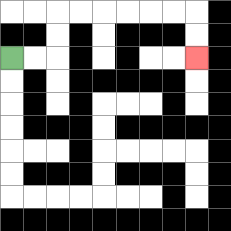{'start': '[0, 2]', 'end': '[8, 2]', 'path_directions': 'R,R,U,U,R,R,R,R,R,R,D,D', 'path_coordinates': '[[0, 2], [1, 2], [2, 2], [2, 1], [2, 0], [3, 0], [4, 0], [5, 0], [6, 0], [7, 0], [8, 0], [8, 1], [8, 2]]'}